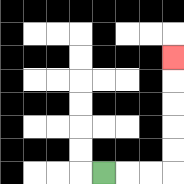{'start': '[4, 7]', 'end': '[7, 2]', 'path_directions': 'R,R,R,U,U,U,U,U', 'path_coordinates': '[[4, 7], [5, 7], [6, 7], [7, 7], [7, 6], [7, 5], [7, 4], [7, 3], [7, 2]]'}